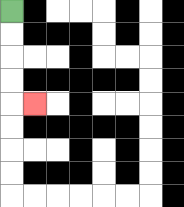{'start': '[0, 0]', 'end': '[1, 4]', 'path_directions': 'D,D,D,D,R', 'path_coordinates': '[[0, 0], [0, 1], [0, 2], [0, 3], [0, 4], [1, 4]]'}